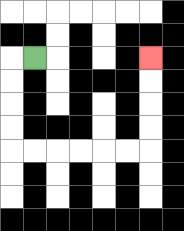{'start': '[1, 2]', 'end': '[6, 2]', 'path_directions': 'L,D,D,D,D,R,R,R,R,R,R,U,U,U,U', 'path_coordinates': '[[1, 2], [0, 2], [0, 3], [0, 4], [0, 5], [0, 6], [1, 6], [2, 6], [3, 6], [4, 6], [5, 6], [6, 6], [6, 5], [6, 4], [6, 3], [6, 2]]'}